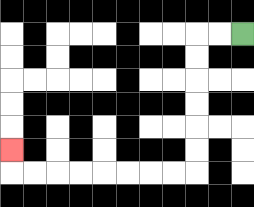{'start': '[10, 1]', 'end': '[0, 6]', 'path_directions': 'L,L,D,D,D,D,D,D,L,L,L,L,L,L,L,L,U', 'path_coordinates': '[[10, 1], [9, 1], [8, 1], [8, 2], [8, 3], [8, 4], [8, 5], [8, 6], [8, 7], [7, 7], [6, 7], [5, 7], [4, 7], [3, 7], [2, 7], [1, 7], [0, 7], [0, 6]]'}